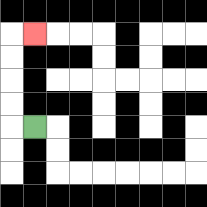{'start': '[1, 5]', 'end': '[1, 1]', 'path_directions': 'L,U,U,U,U,R', 'path_coordinates': '[[1, 5], [0, 5], [0, 4], [0, 3], [0, 2], [0, 1], [1, 1]]'}